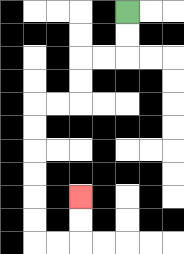{'start': '[5, 0]', 'end': '[3, 8]', 'path_directions': 'D,D,L,L,D,D,L,L,D,D,D,D,D,D,R,R,U,U', 'path_coordinates': '[[5, 0], [5, 1], [5, 2], [4, 2], [3, 2], [3, 3], [3, 4], [2, 4], [1, 4], [1, 5], [1, 6], [1, 7], [1, 8], [1, 9], [1, 10], [2, 10], [3, 10], [3, 9], [3, 8]]'}